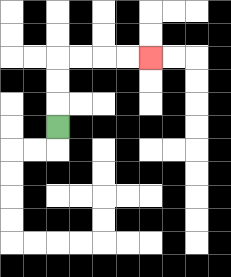{'start': '[2, 5]', 'end': '[6, 2]', 'path_directions': 'U,U,U,R,R,R,R', 'path_coordinates': '[[2, 5], [2, 4], [2, 3], [2, 2], [3, 2], [4, 2], [5, 2], [6, 2]]'}